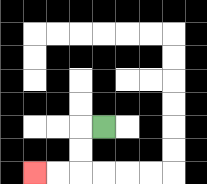{'start': '[4, 5]', 'end': '[1, 7]', 'path_directions': 'L,D,D,L,L', 'path_coordinates': '[[4, 5], [3, 5], [3, 6], [3, 7], [2, 7], [1, 7]]'}